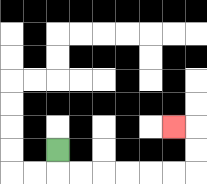{'start': '[2, 6]', 'end': '[7, 5]', 'path_directions': 'D,R,R,R,R,R,R,U,U,L', 'path_coordinates': '[[2, 6], [2, 7], [3, 7], [4, 7], [5, 7], [6, 7], [7, 7], [8, 7], [8, 6], [8, 5], [7, 5]]'}